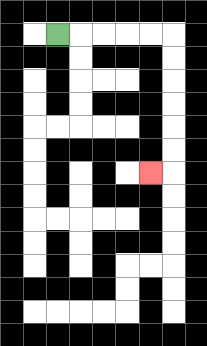{'start': '[2, 1]', 'end': '[6, 7]', 'path_directions': 'R,R,R,R,R,D,D,D,D,D,D,L', 'path_coordinates': '[[2, 1], [3, 1], [4, 1], [5, 1], [6, 1], [7, 1], [7, 2], [7, 3], [7, 4], [7, 5], [7, 6], [7, 7], [6, 7]]'}